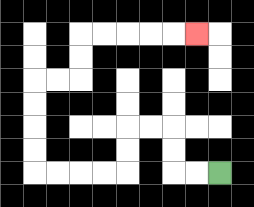{'start': '[9, 7]', 'end': '[8, 1]', 'path_directions': 'L,L,U,U,L,L,D,D,L,L,L,L,U,U,U,U,R,R,U,U,R,R,R,R,R', 'path_coordinates': '[[9, 7], [8, 7], [7, 7], [7, 6], [7, 5], [6, 5], [5, 5], [5, 6], [5, 7], [4, 7], [3, 7], [2, 7], [1, 7], [1, 6], [1, 5], [1, 4], [1, 3], [2, 3], [3, 3], [3, 2], [3, 1], [4, 1], [5, 1], [6, 1], [7, 1], [8, 1]]'}